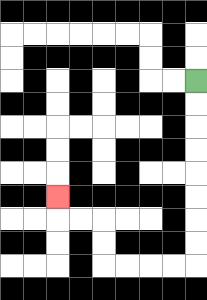{'start': '[8, 3]', 'end': '[2, 8]', 'path_directions': 'D,D,D,D,D,D,D,D,L,L,L,L,U,U,L,L,U', 'path_coordinates': '[[8, 3], [8, 4], [8, 5], [8, 6], [8, 7], [8, 8], [8, 9], [8, 10], [8, 11], [7, 11], [6, 11], [5, 11], [4, 11], [4, 10], [4, 9], [3, 9], [2, 9], [2, 8]]'}